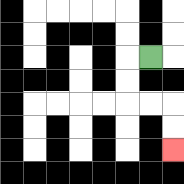{'start': '[6, 2]', 'end': '[7, 6]', 'path_directions': 'L,D,D,R,R,D,D', 'path_coordinates': '[[6, 2], [5, 2], [5, 3], [5, 4], [6, 4], [7, 4], [7, 5], [7, 6]]'}